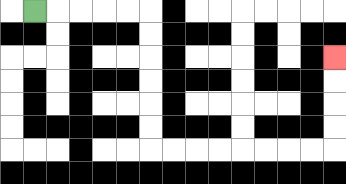{'start': '[1, 0]', 'end': '[14, 2]', 'path_directions': 'R,R,R,R,R,D,D,D,D,D,D,R,R,R,R,R,R,R,R,U,U,U,U', 'path_coordinates': '[[1, 0], [2, 0], [3, 0], [4, 0], [5, 0], [6, 0], [6, 1], [6, 2], [6, 3], [6, 4], [6, 5], [6, 6], [7, 6], [8, 6], [9, 6], [10, 6], [11, 6], [12, 6], [13, 6], [14, 6], [14, 5], [14, 4], [14, 3], [14, 2]]'}